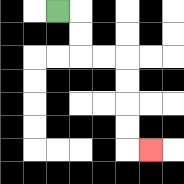{'start': '[2, 0]', 'end': '[6, 6]', 'path_directions': 'R,D,D,R,R,D,D,D,D,R', 'path_coordinates': '[[2, 0], [3, 0], [3, 1], [3, 2], [4, 2], [5, 2], [5, 3], [5, 4], [5, 5], [5, 6], [6, 6]]'}